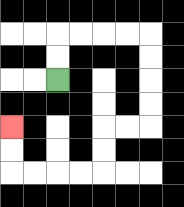{'start': '[2, 3]', 'end': '[0, 5]', 'path_directions': 'U,U,R,R,R,R,D,D,D,D,L,L,D,D,L,L,L,L,U,U', 'path_coordinates': '[[2, 3], [2, 2], [2, 1], [3, 1], [4, 1], [5, 1], [6, 1], [6, 2], [6, 3], [6, 4], [6, 5], [5, 5], [4, 5], [4, 6], [4, 7], [3, 7], [2, 7], [1, 7], [0, 7], [0, 6], [0, 5]]'}